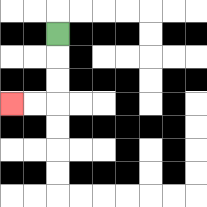{'start': '[2, 1]', 'end': '[0, 4]', 'path_directions': 'D,D,D,L,L', 'path_coordinates': '[[2, 1], [2, 2], [2, 3], [2, 4], [1, 4], [0, 4]]'}